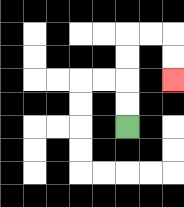{'start': '[5, 5]', 'end': '[7, 3]', 'path_directions': 'U,U,U,U,R,R,D,D', 'path_coordinates': '[[5, 5], [5, 4], [5, 3], [5, 2], [5, 1], [6, 1], [7, 1], [7, 2], [7, 3]]'}